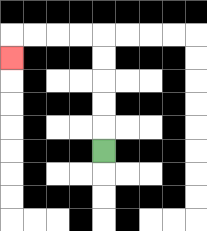{'start': '[4, 6]', 'end': '[0, 2]', 'path_directions': 'U,U,U,U,U,L,L,L,L,D', 'path_coordinates': '[[4, 6], [4, 5], [4, 4], [4, 3], [4, 2], [4, 1], [3, 1], [2, 1], [1, 1], [0, 1], [0, 2]]'}